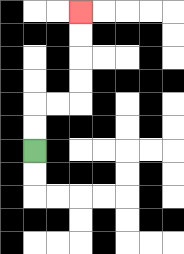{'start': '[1, 6]', 'end': '[3, 0]', 'path_directions': 'U,U,R,R,U,U,U,U', 'path_coordinates': '[[1, 6], [1, 5], [1, 4], [2, 4], [3, 4], [3, 3], [3, 2], [3, 1], [3, 0]]'}